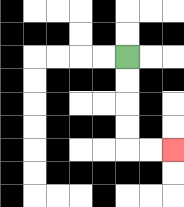{'start': '[5, 2]', 'end': '[7, 6]', 'path_directions': 'D,D,D,D,R,R', 'path_coordinates': '[[5, 2], [5, 3], [5, 4], [5, 5], [5, 6], [6, 6], [7, 6]]'}